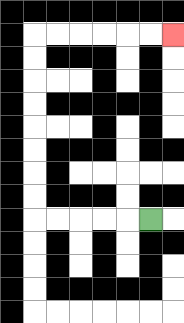{'start': '[6, 9]', 'end': '[7, 1]', 'path_directions': 'L,L,L,L,L,U,U,U,U,U,U,U,U,R,R,R,R,R,R', 'path_coordinates': '[[6, 9], [5, 9], [4, 9], [3, 9], [2, 9], [1, 9], [1, 8], [1, 7], [1, 6], [1, 5], [1, 4], [1, 3], [1, 2], [1, 1], [2, 1], [3, 1], [4, 1], [5, 1], [6, 1], [7, 1]]'}